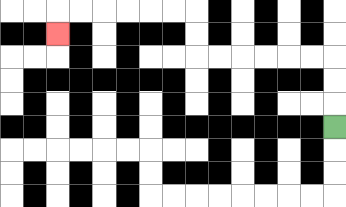{'start': '[14, 5]', 'end': '[2, 1]', 'path_directions': 'U,U,U,L,L,L,L,L,L,U,U,L,L,L,L,L,L,D', 'path_coordinates': '[[14, 5], [14, 4], [14, 3], [14, 2], [13, 2], [12, 2], [11, 2], [10, 2], [9, 2], [8, 2], [8, 1], [8, 0], [7, 0], [6, 0], [5, 0], [4, 0], [3, 0], [2, 0], [2, 1]]'}